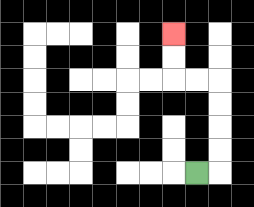{'start': '[8, 7]', 'end': '[7, 1]', 'path_directions': 'R,U,U,U,U,L,L,U,U', 'path_coordinates': '[[8, 7], [9, 7], [9, 6], [9, 5], [9, 4], [9, 3], [8, 3], [7, 3], [7, 2], [7, 1]]'}